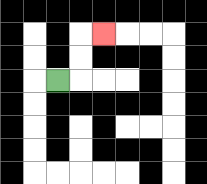{'start': '[2, 3]', 'end': '[4, 1]', 'path_directions': 'R,U,U,R', 'path_coordinates': '[[2, 3], [3, 3], [3, 2], [3, 1], [4, 1]]'}